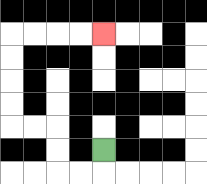{'start': '[4, 6]', 'end': '[4, 1]', 'path_directions': 'D,L,L,U,U,L,L,U,U,U,U,R,R,R,R', 'path_coordinates': '[[4, 6], [4, 7], [3, 7], [2, 7], [2, 6], [2, 5], [1, 5], [0, 5], [0, 4], [0, 3], [0, 2], [0, 1], [1, 1], [2, 1], [3, 1], [4, 1]]'}